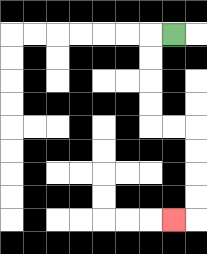{'start': '[7, 1]', 'end': '[7, 9]', 'path_directions': 'L,D,D,D,D,R,R,D,D,D,D,L', 'path_coordinates': '[[7, 1], [6, 1], [6, 2], [6, 3], [6, 4], [6, 5], [7, 5], [8, 5], [8, 6], [8, 7], [8, 8], [8, 9], [7, 9]]'}